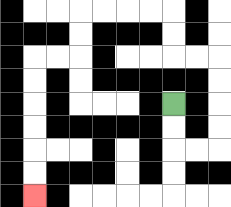{'start': '[7, 4]', 'end': '[1, 8]', 'path_directions': 'D,D,R,R,U,U,U,U,L,L,U,U,L,L,L,L,D,D,L,L,D,D,D,D,D,D', 'path_coordinates': '[[7, 4], [7, 5], [7, 6], [8, 6], [9, 6], [9, 5], [9, 4], [9, 3], [9, 2], [8, 2], [7, 2], [7, 1], [7, 0], [6, 0], [5, 0], [4, 0], [3, 0], [3, 1], [3, 2], [2, 2], [1, 2], [1, 3], [1, 4], [1, 5], [1, 6], [1, 7], [1, 8]]'}